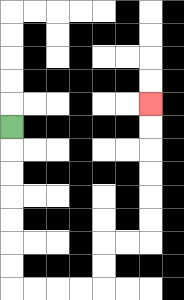{'start': '[0, 5]', 'end': '[6, 4]', 'path_directions': 'D,D,D,D,D,D,D,R,R,R,R,U,U,R,R,U,U,U,U,U,U', 'path_coordinates': '[[0, 5], [0, 6], [0, 7], [0, 8], [0, 9], [0, 10], [0, 11], [0, 12], [1, 12], [2, 12], [3, 12], [4, 12], [4, 11], [4, 10], [5, 10], [6, 10], [6, 9], [6, 8], [6, 7], [6, 6], [6, 5], [6, 4]]'}